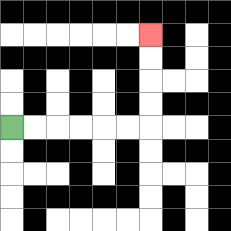{'start': '[0, 5]', 'end': '[6, 1]', 'path_directions': 'R,R,R,R,R,R,U,U,U,U', 'path_coordinates': '[[0, 5], [1, 5], [2, 5], [3, 5], [4, 5], [5, 5], [6, 5], [6, 4], [6, 3], [6, 2], [6, 1]]'}